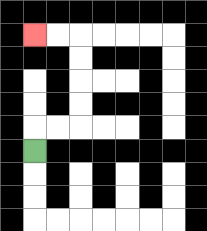{'start': '[1, 6]', 'end': '[1, 1]', 'path_directions': 'U,R,R,U,U,U,U,L,L', 'path_coordinates': '[[1, 6], [1, 5], [2, 5], [3, 5], [3, 4], [3, 3], [3, 2], [3, 1], [2, 1], [1, 1]]'}